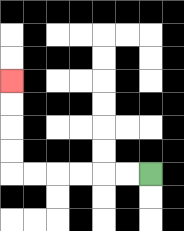{'start': '[6, 7]', 'end': '[0, 3]', 'path_directions': 'L,L,L,L,L,L,U,U,U,U', 'path_coordinates': '[[6, 7], [5, 7], [4, 7], [3, 7], [2, 7], [1, 7], [0, 7], [0, 6], [0, 5], [0, 4], [0, 3]]'}